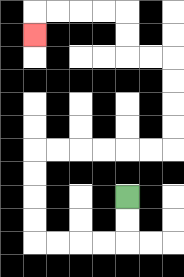{'start': '[5, 8]', 'end': '[1, 1]', 'path_directions': 'D,D,L,L,L,L,U,U,U,U,R,R,R,R,R,R,U,U,U,U,L,L,U,U,L,L,L,L,D', 'path_coordinates': '[[5, 8], [5, 9], [5, 10], [4, 10], [3, 10], [2, 10], [1, 10], [1, 9], [1, 8], [1, 7], [1, 6], [2, 6], [3, 6], [4, 6], [5, 6], [6, 6], [7, 6], [7, 5], [7, 4], [7, 3], [7, 2], [6, 2], [5, 2], [5, 1], [5, 0], [4, 0], [3, 0], [2, 0], [1, 0], [1, 1]]'}